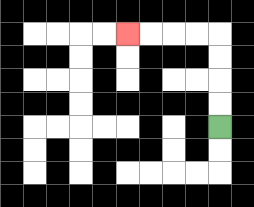{'start': '[9, 5]', 'end': '[5, 1]', 'path_directions': 'U,U,U,U,L,L,L,L', 'path_coordinates': '[[9, 5], [9, 4], [9, 3], [9, 2], [9, 1], [8, 1], [7, 1], [6, 1], [5, 1]]'}